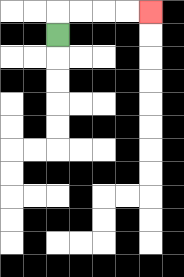{'start': '[2, 1]', 'end': '[6, 0]', 'path_directions': 'U,R,R,R,R', 'path_coordinates': '[[2, 1], [2, 0], [3, 0], [4, 0], [5, 0], [6, 0]]'}